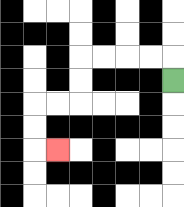{'start': '[7, 3]', 'end': '[2, 6]', 'path_directions': 'U,L,L,L,L,D,D,L,L,D,D,R', 'path_coordinates': '[[7, 3], [7, 2], [6, 2], [5, 2], [4, 2], [3, 2], [3, 3], [3, 4], [2, 4], [1, 4], [1, 5], [1, 6], [2, 6]]'}